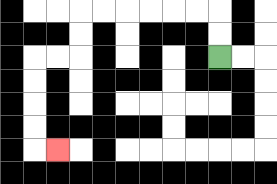{'start': '[9, 2]', 'end': '[2, 6]', 'path_directions': 'U,U,L,L,L,L,L,L,D,D,L,L,D,D,D,D,R', 'path_coordinates': '[[9, 2], [9, 1], [9, 0], [8, 0], [7, 0], [6, 0], [5, 0], [4, 0], [3, 0], [3, 1], [3, 2], [2, 2], [1, 2], [1, 3], [1, 4], [1, 5], [1, 6], [2, 6]]'}